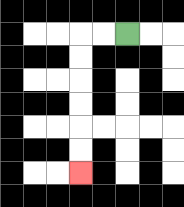{'start': '[5, 1]', 'end': '[3, 7]', 'path_directions': 'L,L,D,D,D,D,D,D', 'path_coordinates': '[[5, 1], [4, 1], [3, 1], [3, 2], [3, 3], [3, 4], [3, 5], [3, 6], [3, 7]]'}